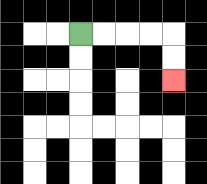{'start': '[3, 1]', 'end': '[7, 3]', 'path_directions': 'R,R,R,R,D,D', 'path_coordinates': '[[3, 1], [4, 1], [5, 1], [6, 1], [7, 1], [7, 2], [7, 3]]'}